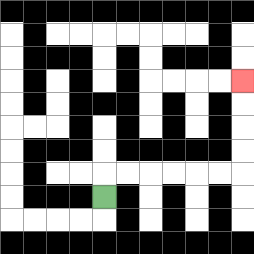{'start': '[4, 8]', 'end': '[10, 3]', 'path_directions': 'U,R,R,R,R,R,R,U,U,U,U', 'path_coordinates': '[[4, 8], [4, 7], [5, 7], [6, 7], [7, 7], [8, 7], [9, 7], [10, 7], [10, 6], [10, 5], [10, 4], [10, 3]]'}